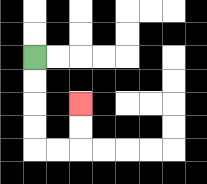{'start': '[1, 2]', 'end': '[3, 4]', 'path_directions': 'D,D,D,D,R,R,U,U', 'path_coordinates': '[[1, 2], [1, 3], [1, 4], [1, 5], [1, 6], [2, 6], [3, 6], [3, 5], [3, 4]]'}